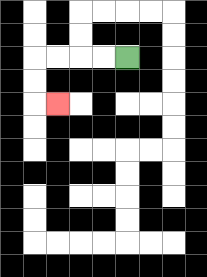{'start': '[5, 2]', 'end': '[2, 4]', 'path_directions': 'L,L,L,L,D,D,R', 'path_coordinates': '[[5, 2], [4, 2], [3, 2], [2, 2], [1, 2], [1, 3], [1, 4], [2, 4]]'}